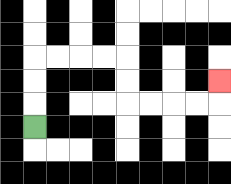{'start': '[1, 5]', 'end': '[9, 3]', 'path_directions': 'U,U,U,R,R,R,R,D,D,R,R,R,R,U', 'path_coordinates': '[[1, 5], [1, 4], [1, 3], [1, 2], [2, 2], [3, 2], [4, 2], [5, 2], [5, 3], [5, 4], [6, 4], [7, 4], [8, 4], [9, 4], [9, 3]]'}